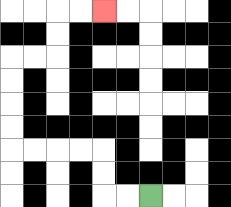{'start': '[6, 8]', 'end': '[4, 0]', 'path_directions': 'L,L,U,U,L,L,L,L,U,U,U,U,R,R,U,U,R,R', 'path_coordinates': '[[6, 8], [5, 8], [4, 8], [4, 7], [4, 6], [3, 6], [2, 6], [1, 6], [0, 6], [0, 5], [0, 4], [0, 3], [0, 2], [1, 2], [2, 2], [2, 1], [2, 0], [3, 0], [4, 0]]'}